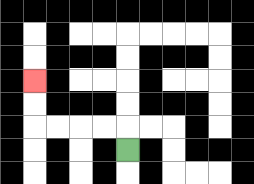{'start': '[5, 6]', 'end': '[1, 3]', 'path_directions': 'U,L,L,L,L,U,U', 'path_coordinates': '[[5, 6], [5, 5], [4, 5], [3, 5], [2, 5], [1, 5], [1, 4], [1, 3]]'}